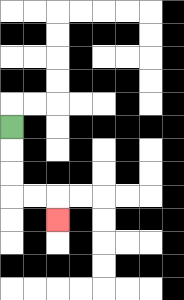{'start': '[0, 5]', 'end': '[2, 9]', 'path_directions': 'D,D,D,R,R,D', 'path_coordinates': '[[0, 5], [0, 6], [0, 7], [0, 8], [1, 8], [2, 8], [2, 9]]'}